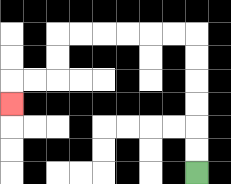{'start': '[8, 7]', 'end': '[0, 4]', 'path_directions': 'U,U,U,U,U,U,L,L,L,L,L,L,D,D,L,L,D', 'path_coordinates': '[[8, 7], [8, 6], [8, 5], [8, 4], [8, 3], [8, 2], [8, 1], [7, 1], [6, 1], [5, 1], [4, 1], [3, 1], [2, 1], [2, 2], [2, 3], [1, 3], [0, 3], [0, 4]]'}